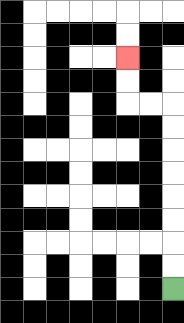{'start': '[7, 12]', 'end': '[5, 2]', 'path_directions': 'U,U,U,U,U,U,U,U,L,L,U,U', 'path_coordinates': '[[7, 12], [7, 11], [7, 10], [7, 9], [7, 8], [7, 7], [7, 6], [7, 5], [7, 4], [6, 4], [5, 4], [5, 3], [5, 2]]'}